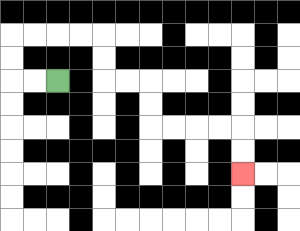{'start': '[2, 3]', 'end': '[10, 7]', 'path_directions': 'L,L,U,U,R,R,R,R,D,D,R,R,D,D,R,R,R,R,D,D', 'path_coordinates': '[[2, 3], [1, 3], [0, 3], [0, 2], [0, 1], [1, 1], [2, 1], [3, 1], [4, 1], [4, 2], [4, 3], [5, 3], [6, 3], [6, 4], [6, 5], [7, 5], [8, 5], [9, 5], [10, 5], [10, 6], [10, 7]]'}